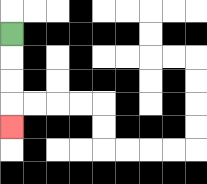{'start': '[0, 1]', 'end': '[0, 5]', 'path_directions': 'D,D,D,D', 'path_coordinates': '[[0, 1], [0, 2], [0, 3], [0, 4], [0, 5]]'}